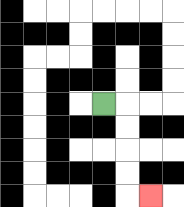{'start': '[4, 4]', 'end': '[6, 8]', 'path_directions': 'R,D,D,D,D,R', 'path_coordinates': '[[4, 4], [5, 4], [5, 5], [5, 6], [5, 7], [5, 8], [6, 8]]'}